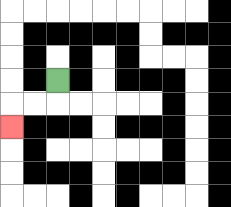{'start': '[2, 3]', 'end': '[0, 5]', 'path_directions': 'D,L,L,D', 'path_coordinates': '[[2, 3], [2, 4], [1, 4], [0, 4], [0, 5]]'}